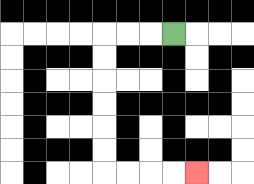{'start': '[7, 1]', 'end': '[8, 7]', 'path_directions': 'L,L,L,D,D,D,D,D,D,R,R,R,R', 'path_coordinates': '[[7, 1], [6, 1], [5, 1], [4, 1], [4, 2], [4, 3], [4, 4], [4, 5], [4, 6], [4, 7], [5, 7], [6, 7], [7, 7], [8, 7]]'}